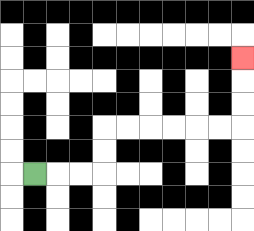{'start': '[1, 7]', 'end': '[10, 2]', 'path_directions': 'R,R,R,U,U,R,R,R,R,R,R,U,U,U', 'path_coordinates': '[[1, 7], [2, 7], [3, 7], [4, 7], [4, 6], [4, 5], [5, 5], [6, 5], [7, 5], [8, 5], [9, 5], [10, 5], [10, 4], [10, 3], [10, 2]]'}